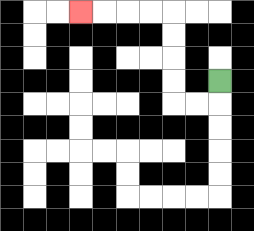{'start': '[9, 3]', 'end': '[3, 0]', 'path_directions': 'D,L,L,U,U,U,U,L,L,L,L', 'path_coordinates': '[[9, 3], [9, 4], [8, 4], [7, 4], [7, 3], [7, 2], [7, 1], [7, 0], [6, 0], [5, 0], [4, 0], [3, 0]]'}